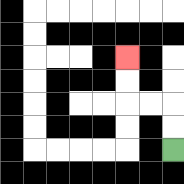{'start': '[7, 6]', 'end': '[5, 2]', 'path_directions': 'U,U,L,L,U,U', 'path_coordinates': '[[7, 6], [7, 5], [7, 4], [6, 4], [5, 4], [5, 3], [5, 2]]'}